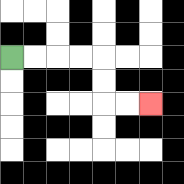{'start': '[0, 2]', 'end': '[6, 4]', 'path_directions': 'R,R,R,R,D,D,R,R', 'path_coordinates': '[[0, 2], [1, 2], [2, 2], [3, 2], [4, 2], [4, 3], [4, 4], [5, 4], [6, 4]]'}